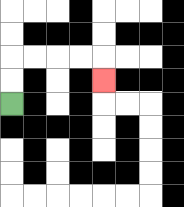{'start': '[0, 4]', 'end': '[4, 3]', 'path_directions': 'U,U,R,R,R,R,D', 'path_coordinates': '[[0, 4], [0, 3], [0, 2], [1, 2], [2, 2], [3, 2], [4, 2], [4, 3]]'}